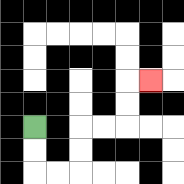{'start': '[1, 5]', 'end': '[6, 3]', 'path_directions': 'D,D,R,R,U,U,R,R,U,U,R', 'path_coordinates': '[[1, 5], [1, 6], [1, 7], [2, 7], [3, 7], [3, 6], [3, 5], [4, 5], [5, 5], [5, 4], [5, 3], [6, 3]]'}